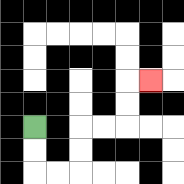{'start': '[1, 5]', 'end': '[6, 3]', 'path_directions': 'D,D,R,R,U,U,R,R,U,U,R', 'path_coordinates': '[[1, 5], [1, 6], [1, 7], [2, 7], [3, 7], [3, 6], [3, 5], [4, 5], [5, 5], [5, 4], [5, 3], [6, 3]]'}